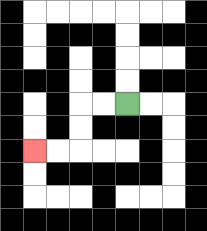{'start': '[5, 4]', 'end': '[1, 6]', 'path_directions': 'L,L,D,D,L,L', 'path_coordinates': '[[5, 4], [4, 4], [3, 4], [3, 5], [3, 6], [2, 6], [1, 6]]'}